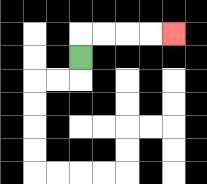{'start': '[3, 2]', 'end': '[7, 1]', 'path_directions': 'U,R,R,R,R', 'path_coordinates': '[[3, 2], [3, 1], [4, 1], [5, 1], [6, 1], [7, 1]]'}